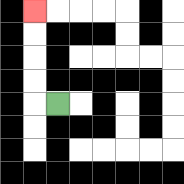{'start': '[2, 4]', 'end': '[1, 0]', 'path_directions': 'L,U,U,U,U', 'path_coordinates': '[[2, 4], [1, 4], [1, 3], [1, 2], [1, 1], [1, 0]]'}